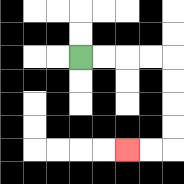{'start': '[3, 2]', 'end': '[5, 6]', 'path_directions': 'R,R,R,R,D,D,D,D,L,L', 'path_coordinates': '[[3, 2], [4, 2], [5, 2], [6, 2], [7, 2], [7, 3], [7, 4], [7, 5], [7, 6], [6, 6], [5, 6]]'}